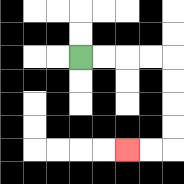{'start': '[3, 2]', 'end': '[5, 6]', 'path_directions': 'R,R,R,R,D,D,D,D,L,L', 'path_coordinates': '[[3, 2], [4, 2], [5, 2], [6, 2], [7, 2], [7, 3], [7, 4], [7, 5], [7, 6], [6, 6], [5, 6]]'}